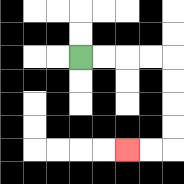{'start': '[3, 2]', 'end': '[5, 6]', 'path_directions': 'R,R,R,R,D,D,D,D,L,L', 'path_coordinates': '[[3, 2], [4, 2], [5, 2], [6, 2], [7, 2], [7, 3], [7, 4], [7, 5], [7, 6], [6, 6], [5, 6]]'}